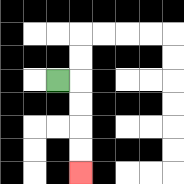{'start': '[2, 3]', 'end': '[3, 7]', 'path_directions': 'R,D,D,D,D', 'path_coordinates': '[[2, 3], [3, 3], [3, 4], [3, 5], [3, 6], [3, 7]]'}